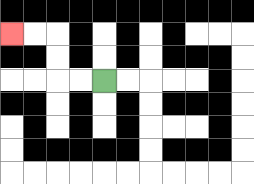{'start': '[4, 3]', 'end': '[0, 1]', 'path_directions': 'L,L,U,U,L,L', 'path_coordinates': '[[4, 3], [3, 3], [2, 3], [2, 2], [2, 1], [1, 1], [0, 1]]'}